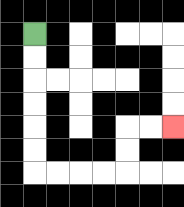{'start': '[1, 1]', 'end': '[7, 5]', 'path_directions': 'D,D,D,D,D,D,R,R,R,R,U,U,R,R', 'path_coordinates': '[[1, 1], [1, 2], [1, 3], [1, 4], [1, 5], [1, 6], [1, 7], [2, 7], [3, 7], [4, 7], [5, 7], [5, 6], [5, 5], [6, 5], [7, 5]]'}